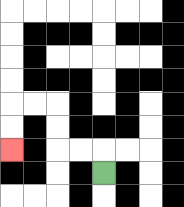{'start': '[4, 7]', 'end': '[0, 6]', 'path_directions': 'U,L,L,U,U,L,L,D,D', 'path_coordinates': '[[4, 7], [4, 6], [3, 6], [2, 6], [2, 5], [2, 4], [1, 4], [0, 4], [0, 5], [0, 6]]'}